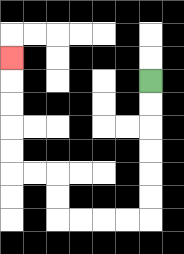{'start': '[6, 3]', 'end': '[0, 2]', 'path_directions': 'D,D,D,D,D,D,L,L,L,L,U,U,L,L,U,U,U,U,U', 'path_coordinates': '[[6, 3], [6, 4], [6, 5], [6, 6], [6, 7], [6, 8], [6, 9], [5, 9], [4, 9], [3, 9], [2, 9], [2, 8], [2, 7], [1, 7], [0, 7], [0, 6], [0, 5], [0, 4], [0, 3], [0, 2]]'}